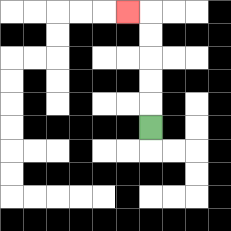{'start': '[6, 5]', 'end': '[5, 0]', 'path_directions': 'U,U,U,U,U,L', 'path_coordinates': '[[6, 5], [6, 4], [6, 3], [6, 2], [6, 1], [6, 0], [5, 0]]'}